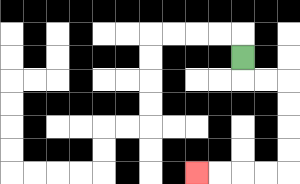{'start': '[10, 2]', 'end': '[8, 7]', 'path_directions': 'D,R,R,D,D,D,D,L,L,L,L', 'path_coordinates': '[[10, 2], [10, 3], [11, 3], [12, 3], [12, 4], [12, 5], [12, 6], [12, 7], [11, 7], [10, 7], [9, 7], [8, 7]]'}